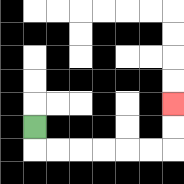{'start': '[1, 5]', 'end': '[7, 4]', 'path_directions': 'D,R,R,R,R,R,R,U,U', 'path_coordinates': '[[1, 5], [1, 6], [2, 6], [3, 6], [4, 6], [5, 6], [6, 6], [7, 6], [7, 5], [7, 4]]'}